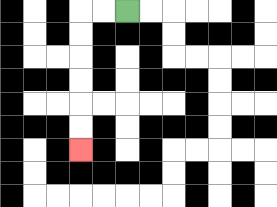{'start': '[5, 0]', 'end': '[3, 6]', 'path_directions': 'L,L,D,D,D,D,D,D', 'path_coordinates': '[[5, 0], [4, 0], [3, 0], [3, 1], [3, 2], [3, 3], [3, 4], [3, 5], [3, 6]]'}